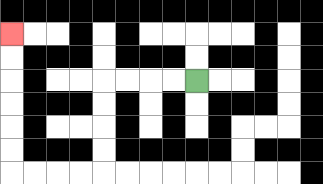{'start': '[8, 3]', 'end': '[0, 1]', 'path_directions': 'L,L,L,L,D,D,D,D,L,L,L,L,U,U,U,U,U,U', 'path_coordinates': '[[8, 3], [7, 3], [6, 3], [5, 3], [4, 3], [4, 4], [4, 5], [4, 6], [4, 7], [3, 7], [2, 7], [1, 7], [0, 7], [0, 6], [0, 5], [0, 4], [0, 3], [0, 2], [0, 1]]'}